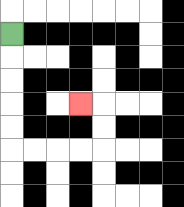{'start': '[0, 1]', 'end': '[3, 4]', 'path_directions': 'D,D,D,D,D,R,R,R,R,U,U,L', 'path_coordinates': '[[0, 1], [0, 2], [0, 3], [0, 4], [0, 5], [0, 6], [1, 6], [2, 6], [3, 6], [4, 6], [4, 5], [4, 4], [3, 4]]'}